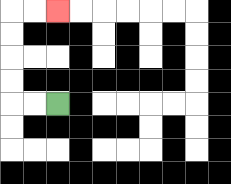{'start': '[2, 4]', 'end': '[2, 0]', 'path_directions': 'L,L,U,U,U,U,R,R', 'path_coordinates': '[[2, 4], [1, 4], [0, 4], [0, 3], [0, 2], [0, 1], [0, 0], [1, 0], [2, 0]]'}